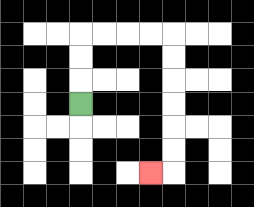{'start': '[3, 4]', 'end': '[6, 7]', 'path_directions': 'U,U,U,R,R,R,R,D,D,D,D,D,D,L', 'path_coordinates': '[[3, 4], [3, 3], [3, 2], [3, 1], [4, 1], [5, 1], [6, 1], [7, 1], [7, 2], [7, 3], [7, 4], [7, 5], [7, 6], [7, 7], [6, 7]]'}